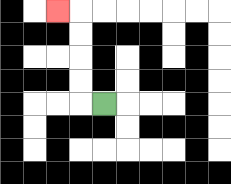{'start': '[4, 4]', 'end': '[2, 0]', 'path_directions': 'L,U,U,U,U,L', 'path_coordinates': '[[4, 4], [3, 4], [3, 3], [3, 2], [3, 1], [3, 0], [2, 0]]'}